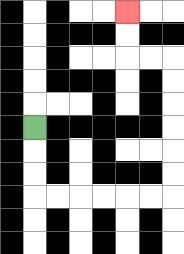{'start': '[1, 5]', 'end': '[5, 0]', 'path_directions': 'D,D,D,R,R,R,R,R,R,U,U,U,U,U,U,L,L,U,U', 'path_coordinates': '[[1, 5], [1, 6], [1, 7], [1, 8], [2, 8], [3, 8], [4, 8], [5, 8], [6, 8], [7, 8], [7, 7], [7, 6], [7, 5], [7, 4], [7, 3], [7, 2], [6, 2], [5, 2], [5, 1], [5, 0]]'}